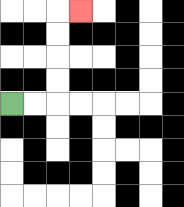{'start': '[0, 4]', 'end': '[3, 0]', 'path_directions': 'R,R,U,U,U,U,R', 'path_coordinates': '[[0, 4], [1, 4], [2, 4], [2, 3], [2, 2], [2, 1], [2, 0], [3, 0]]'}